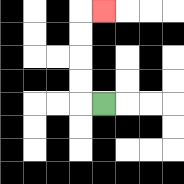{'start': '[4, 4]', 'end': '[4, 0]', 'path_directions': 'L,U,U,U,U,R', 'path_coordinates': '[[4, 4], [3, 4], [3, 3], [3, 2], [3, 1], [3, 0], [4, 0]]'}